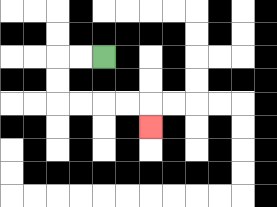{'start': '[4, 2]', 'end': '[6, 5]', 'path_directions': 'L,L,D,D,R,R,R,R,D', 'path_coordinates': '[[4, 2], [3, 2], [2, 2], [2, 3], [2, 4], [3, 4], [4, 4], [5, 4], [6, 4], [6, 5]]'}